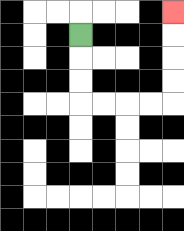{'start': '[3, 1]', 'end': '[7, 0]', 'path_directions': 'D,D,D,R,R,R,R,U,U,U,U', 'path_coordinates': '[[3, 1], [3, 2], [3, 3], [3, 4], [4, 4], [5, 4], [6, 4], [7, 4], [7, 3], [7, 2], [7, 1], [7, 0]]'}